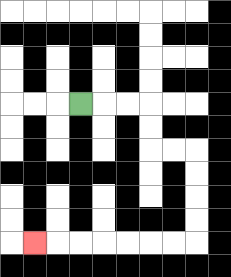{'start': '[3, 4]', 'end': '[1, 10]', 'path_directions': 'R,R,R,D,D,R,R,D,D,D,D,L,L,L,L,L,L,L', 'path_coordinates': '[[3, 4], [4, 4], [5, 4], [6, 4], [6, 5], [6, 6], [7, 6], [8, 6], [8, 7], [8, 8], [8, 9], [8, 10], [7, 10], [6, 10], [5, 10], [4, 10], [3, 10], [2, 10], [1, 10]]'}